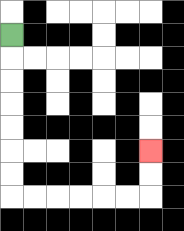{'start': '[0, 1]', 'end': '[6, 6]', 'path_directions': 'D,D,D,D,D,D,D,R,R,R,R,R,R,U,U', 'path_coordinates': '[[0, 1], [0, 2], [0, 3], [0, 4], [0, 5], [0, 6], [0, 7], [0, 8], [1, 8], [2, 8], [3, 8], [4, 8], [5, 8], [6, 8], [6, 7], [6, 6]]'}